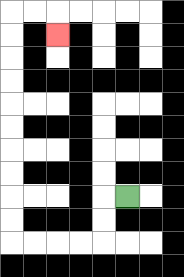{'start': '[5, 8]', 'end': '[2, 1]', 'path_directions': 'L,D,D,L,L,L,L,U,U,U,U,U,U,U,U,U,U,R,R,D', 'path_coordinates': '[[5, 8], [4, 8], [4, 9], [4, 10], [3, 10], [2, 10], [1, 10], [0, 10], [0, 9], [0, 8], [0, 7], [0, 6], [0, 5], [0, 4], [0, 3], [0, 2], [0, 1], [0, 0], [1, 0], [2, 0], [2, 1]]'}